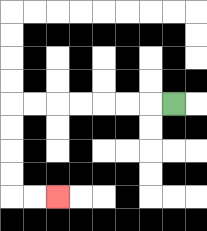{'start': '[7, 4]', 'end': '[2, 8]', 'path_directions': 'L,L,L,L,L,L,L,D,D,D,D,R,R', 'path_coordinates': '[[7, 4], [6, 4], [5, 4], [4, 4], [3, 4], [2, 4], [1, 4], [0, 4], [0, 5], [0, 6], [0, 7], [0, 8], [1, 8], [2, 8]]'}